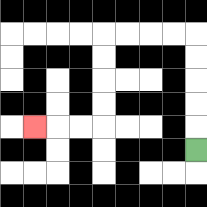{'start': '[8, 6]', 'end': '[1, 5]', 'path_directions': 'U,U,U,U,U,L,L,L,L,D,D,D,D,L,L,L', 'path_coordinates': '[[8, 6], [8, 5], [8, 4], [8, 3], [8, 2], [8, 1], [7, 1], [6, 1], [5, 1], [4, 1], [4, 2], [4, 3], [4, 4], [4, 5], [3, 5], [2, 5], [1, 5]]'}